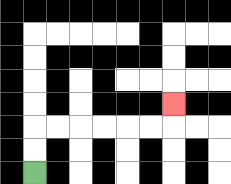{'start': '[1, 7]', 'end': '[7, 4]', 'path_directions': 'U,U,R,R,R,R,R,R,U', 'path_coordinates': '[[1, 7], [1, 6], [1, 5], [2, 5], [3, 5], [4, 5], [5, 5], [6, 5], [7, 5], [7, 4]]'}